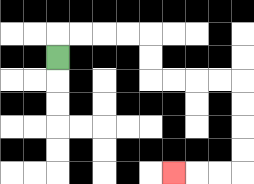{'start': '[2, 2]', 'end': '[7, 7]', 'path_directions': 'U,R,R,R,R,D,D,R,R,R,R,D,D,D,D,L,L,L', 'path_coordinates': '[[2, 2], [2, 1], [3, 1], [4, 1], [5, 1], [6, 1], [6, 2], [6, 3], [7, 3], [8, 3], [9, 3], [10, 3], [10, 4], [10, 5], [10, 6], [10, 7], [9, 7], [8, 7], [7, 7]]'}